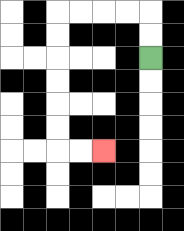{'start': '[6, 2]', 'end': '[4, 6]', 'path_directions': 'U,U,L,L,L,L,D,D,D,D,D,D,R,R', 'path_coordinates': '[[6, 2], [6, 1], [6, 0], [5, 0], [4, 0], [3, 0], [2, 0], [2, 1], [2, 2], [2, 3], [2, 4], [2, 5], [2, 6], [3, 6], [4, 6]]'}